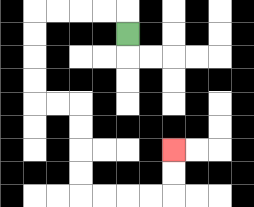{'start': '[5, 1]', 'end': '[7, 6]', 'path_directions': 'U,L,L,L,L,D,D,D,D,R,R,D,D,D,D,R,R,R,R,U,U', 'path_coordinates': '[[5, 1], [5, 0], [4, 0], [3, 0], [2, 0], [1, 0], [1, 1], [1, 2], [1, 3], [1, 4], [2, 4], [3, 4], [3, 5], [3, 6], [3, 7], [3, 8], [4, 8], [5, 8], [6, 8], [7, 8], [7, 7], [7, 6]]'}